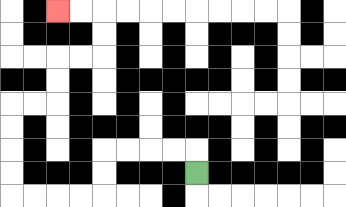{'start': '[8, 7]', 'end': '[2, 0]', 'path_directions': 'U,L,L,L,L,D,D,L,L,L,L,U,U,U,U,R,R,U,U,R,R,U,U,L,L', 'path_coordinates': '[[8, 7], [8, 6], [7, 6], [6, 6], [5, 6], [4, 6], [4, 7], [4, 8], [3, 8], [2, 8], [1, 8], [0, 8], [0, 7], [0, 6], [0, 5], [0, 4], [1, 4], [2, 4], [2, 3], [2, 2], [3, 2], [4, 2], [4, 1], [4, 0], [3, 0], [2, 0]]'}